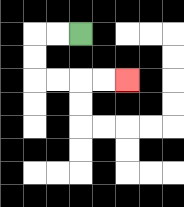{'start': '[3, 1]', 'end': '[5, 3]', 'path_directions': 'L,L,D,D,R,R,R,R', 'path_coordinates': '[[3, 1], [2, 1], [1, 1], [1, 2], [1, 3], [2, 3], [3, 3], [4, 3], [5, 3]]'}